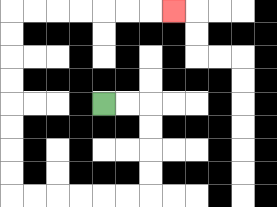{'start': '[4, 4]', 'end': '[7, 0]', 'path_directions': 'R,R,D,D,D,D,L,L,L,L,L,L,U,U,U,U,U,U,U,U,R,R,R,R,R,R,R', 'path_coordinates': '[[4, 4], [5, 4], [6, 4], [6, 5], [6, 6], [6, 7], [6, 8], [5, 8], [4, 8], [3, 8], [2, 8], [1, 8], [0, 8], [0, 7], [0, 6], [0, 5], [0, 4], [0, 3], [0, 2], [0, 1], [0, 0], [1, 0], [2, 0], [3, 0], [4, 0], [5, 0], [6, 0], [7, 0]]'}